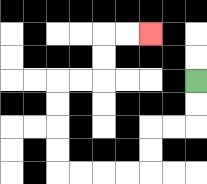{'start': '[8, 3]', 'end': '[6, 1]', 'path_directions': 'D,D,L,L,D,D,L,L,L,L,U,U,U,U,R,R,U,U,R,R', 'path_coordinates': '[[8, 3], [8, 4], [8, 5], [7, 5], [6, 5], [6, 6], [6, 7], [5, 7], [4, 7], [3, 7], [2, 7], [2, 6], [2, 5], [2, 4], [2, 3], [3, 3], [4, 3], [4, 2], [4, 1], [5, 1], [6, 1]]'}